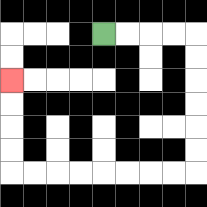{'start': '[4, 1]', 'end': '[0, 3]', 'path_directions': 'R,R,R,R,D,D,D,D,D,D,L,L,L,L,L,L,L,L,U,U,U,U', 'path_coordinates': '[[4, 1], [5, 1], [6, 1], [7, 1], [8, 1], [8, 2], [8, 3], [8, 4], [8, 5], [8, 6], [8, 7], [7, 7], [6, 7], [5, 7], [4, 7], [3, 7], [2, 7], [1, 7], [0, 7], [0, 6], [0, 5], [0, 4], [0, 3]]'}